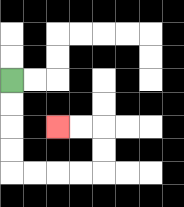{'start': '[0, 3]', 'end': '[2, 5]', 'path_directions': 'D,D,D,D,R,R,R,R,U,U,L,L', 'path_coordinates': '[[0, 3], [0, 4], [0, 5], [0, 6], [0, 7], [1, 7], [2, 7], [3, 7], [4, 7], [4, 6], [4, 5], [3, 5], [2, 5]]'}